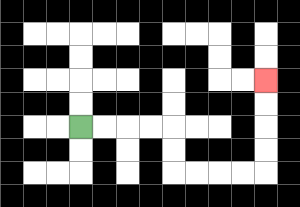{'start': '[3, 5]', 'end': '[11, 3]', 'path_directions': 'R,R,R,R,D,D,R,R,R,R,U,U,U,U', 'path_coordinates': '[[3, 5], [4, 5], [5, 5], [6, 5], [7, 5], [7, 6], [7, 7], [8, 7], [9, 7], [10, 7], [11, 7], [11, 6], [11, 5], [11, 4], [11, 3]]'}